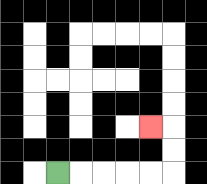{'start': '[2, 7]', 'end': '[6, 5]', 'path_directions': 'R,R,R,R,R,U,U,L', 'path_coordinates': '[[2, 7], [3, 7], [4, 7], [5, 7], [6, 7], [7, 7], [7, 6], [7, 5], [6, 5]]'}